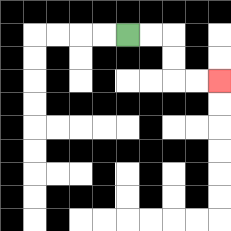{'start': '[5, 1]', 'end': '[9, 3]', 'path_directions': 'R,R,D,D,R,R', 'path_coordinates': '[[5, 1], [6, 1], [7, 1], [7, 2], [7, 3], [8, 3], [9, 3]]'}